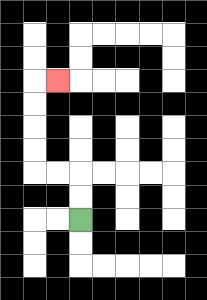{'start': '[3, 9]', 'end': '[2, 3]', 'path_directions': 'U,U,L,L,U,U,U,U,R', 'path_coordinates': '[[3, 9], [3, 8], [3, 7], [2, 7], [1, 7], [1, 6], [1, 5], [1, 4], [1, 3], [2, 3]]'}